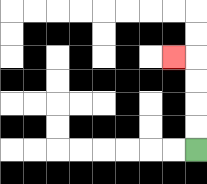{'start': '[8, 6]', 'end': '[7, 2]', 'path_directions': 'U,U,U,U,L', 'path_coordinates': '[[8, 6], [8, 5], [8, 4], [8, 3], [8, 2], [7, 2]]'}